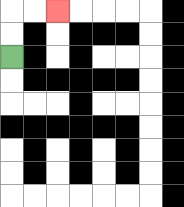{'start': '[0, 2]', 'end': '[2, 0]', 'path_directions': 'U,U,R,R', 'path_coordinates': '[[0, 2], [0, 1], [0, 0], [1, 0], [2, 0]]'}